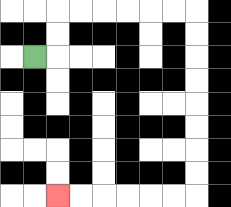{'start': '[1, 2]', 'end': '[2, 8]', 'path_directions': 'R,U,U,R,R,R,R,R,R,D,D,D,D,D,D,D,D,L,L,L,L,L,L', 'path_coordinates': '[[1, 2], [2, 2], [2, 1], [2, 0], [3, 0], [4, 0], [5, 0], [6, 0], [7, 0], [8, 0], [8, 1], [8, 2], [8, 3], [8, 4], [8, 5], [8, 6], [8, 7], [8, 8], [7, 8], [6, 8], [5, 8], [4, 8], [3, 8], [2, 8]]'}